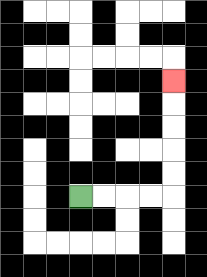{'start': '[3, 8]', 'end': '[7, 3]', 'path_directions': 'R,R,R,R,U,U,U,U,U', 'path_coordinates': '[[3, 8], [4, 8], [5, 8], [6, 8], [7, 8], [7, 7], [7, 6], [7, 5], [7, 4], [7, 3]]'}